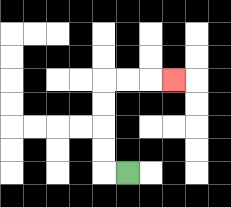{'start': '[5, 7]', 'end': '[7, 3]', 'path_directions': 'L,U,U,U,U,R,R,R', 'path_coordinates': '[[5, 7], [4, 7], [4, 6], [4, 5], [4, 4], [4, 3], [5, 3], [6, 3], [7, 3]]'}